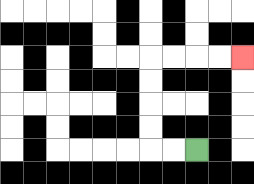{'start': '[8, 6]', 'end': '[10, 2]', 'path_directions': 'L,L,U,U,U,U,R,R,R,R', 'path_coordinates': '[[8, 6], [7, 6], [6, 6], [6, 5], [6, 4], [6, 3], [6, 2], [7, 2], [8, 2], [9, 2], [10, 2]]'}